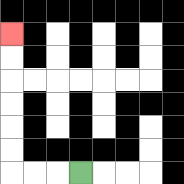{'start': '[3, 7]', 'end': '[0, 1]', 'path_directions': 'L,L,L,U,U,U,U,U,U', 'path_coordinates': '[[3, 7], [2, 7], [1, 7], [0, 7], [0, 6], [0, 5], [0, 4], [0, 3], [0, 2], [0, 1]]'}